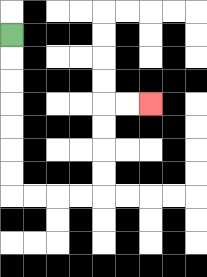{'start': '[0, 1]', 'end': '[6, 4]', 'path_directions': 'D,D,D,D,D,D,D,R,R,R,R,U,U,U,U,R,R', 'path_coordinates': '[[0, 1], [0, 2], [0, 3], [0, 4], [0, 5], [0, 6], [0, 7], [0, 8], [1, 8], [2, 8], [3, 8], [4, 8], [4, 7], [4, 6], [4, 5], [4, 4], [5, 4], [6, 4]]'}